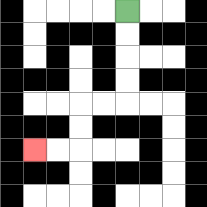{'start': '[5, 0]', 'end': '[1, 6]', 'path_directions': 'D,D,D,D,L,L,D,D,L,L', 'path_coordinates': '[[5, 0], [5, 1], [5, 2], [5, 3], [5, 4], [4, 4], [3, 4], [3, 5], [3, 6], [2, 6], [1, 6]]'}